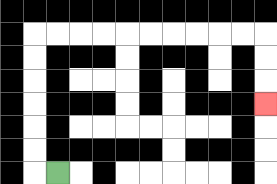{'start': '[2, 7]', 'end': '[11, 4]', 'path_directions': 'L,U,U,U,U,U,U,R,R,R,R,R,R,R,R,R,R,D,D,D', 'path_coordinates': '[[2, 7], [1, 7], [1, 6], [1, 5], [1, 4], [1, 3], [1, 2], [1, 1], [2, 1], [3, 1], [4, 1], [5, 1], [6, 1], [7, 1], [8, 1], [9, 1], [10, 1], [11, 1], [11, 2], [11, 3], [11, 4]]'}